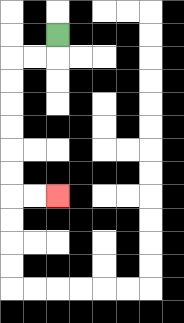{'start': '[2, 1]', 'end': '[2, 8]', 'path_directions': 'D,L,L,D,D,D,D,D,D,R,R', 'path_coordinates': '[[2, 1], [2, 2], [1, 2], [0, 2], [0, 3], [0, 4], [0, 5], [0, 6], [0, 7], [0, 8], [1, 8], [2, 8]]'}